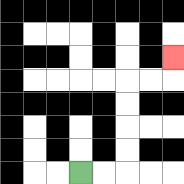{'start': '[3, 7]', 'end': '[7, 2]', 'path_directions': 'R,R,U,U,U,U,R,R,U', 'path_coordinates': '[[3, 7], [4, 7], [5, 7], [5, 6], [5, 5], [5, 4], [5, 3], [6, 3], [7, 3], [7, 2]]'}